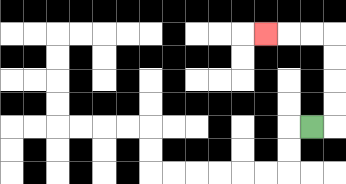{'start': '[13, 5]', 'end': '[11, 1]', 'path_directions': 'R,U,U,U,U,L,L,L', 'path_coordinates': '[[13, 5], [14, 5], [14, 4], [14, 3], [14, 2], [14, 1], [13, 1], [12, 1], [11, 1]]'}